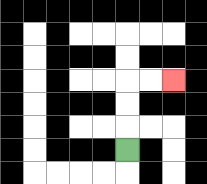{'start': '[5, 6]', 'end': '[7, 3]', 'path_directions': 'U,U,U,R,R', 'path_coordinates': '[[5, 6], [5, 5], [5, 4], [5, 3], [6, 3], [7, 3]]'}